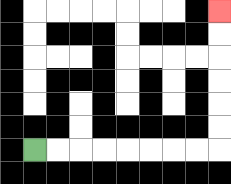{'start': '[1, 6]', 'end': '[9, 0]', 'path_directions': 'R,R,R,R,R,R,R,R,U,U,U,U,U,U', 'path_coordinates': '[[1, 6], [2, 6], [3, 6], [4, 6], [5, 6], [6, 6], [7, 6], [8, 6], [9, 6], [9, 5], [9, 4], [9, 3], [9, 2], [9, 1], [9, 0]]'}